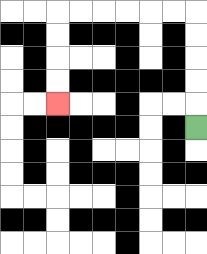{'start': '[8, 5]', 'end': '[2, 4]', 'path_directions': 'U,U,U,U,U,L,L,L,L,L,L,D,D,D,D', 'path_coordinates': '[[8, 5], [8, 4], [8, 3], [8, 2], [8, 1], [8, 0], [7, 0], [6, 0], [5, 0], [4, 0], [3, 0], [2, 0], [2, 1], [2, 2], [2, 3], [2, 4]]'}